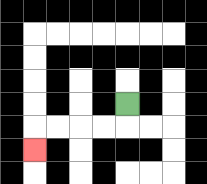{'start': '[5, 4]', 'end': '[1, 6]', 'path_directions': 'D,L,L,L,L,D', 'path_coordinates': '[[5, 4], [5, 5], [4, 5], [3, 5], [2, 5], [1, 5], [1, 6]]'}